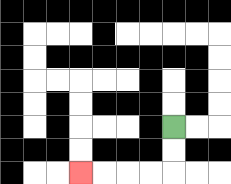{'start': '[7, 5]', 'end': '[3, 7]', 'path_directions': 'D,D,L,L,L,L', 'path_coordinates': '[[7, 5], [7, 6], [7, 7], [6, 7], [5, 7], [4, 7], [3, 7]]'}